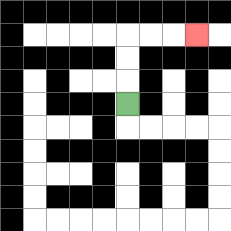{'start': '[5, 4]', 'end': '[8, 1]', 'path_directions': 'U,U,U,R,R,R', 'path_coordinates': '[[5, 4], [5, 3], [5, 2], [5, 1], [6, 1], [7, 1], [8, 1]]'}